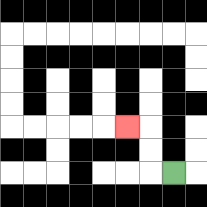{'start': '[7, 7]', 'end': '[5, 5]', 'path_directions': 'L,U,U,L', 'path_coordinates': '[[7, 7], [6, 7], [6, 6], [6, 5], [5, 5]]'}